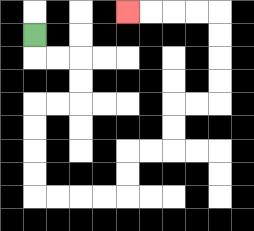{'start': '[1, 1]', 'end': '[5, 0]', 'path_directions': 'D,R,R,D,D,L,L,D,D,D,D,R,R,R,R,U,U,R,R,U,U,R,R,U,U,U,U,L,L,L,L', 'path_coordinates': '[[1, 1], [1, 2], [2, 2], [3, 2], [3, 3], [3, 4], [2, 4], [1, 4], [1, 5], [1, 6], [1, 7], [1, 8], [2, 8], [3, 8], [4, 8], [5, 8], [5, 7], [5, 6], [6, 6], [7, 6], [7, 5], [7, 4], [8, 4], [9, 4], [9, 3], [9, 2], [9, 1], [9, 0], [8, 0], [7, 0], [6, 0], [5, 0]]'}